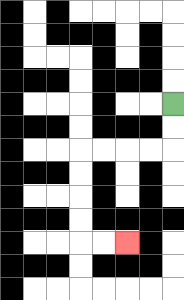{'start': '[7, 4]', 'end': '[5, 10]', 'path_directions': 'D,D,L,L,L,L,D,D,D,D,R,R', 'path_coordinates': '[[7, 4], [7, 5], [7, 6], [6, 6], [5, 6], [4, 6], [3, 6], [3, 7], [3, 8], [3, 9], [3, 10], [4, 10], [5, 10]]'}